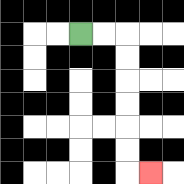{'start': '[3, 1]', 'end': '[6, 7]', 'path_directions': 'R,R,D,D,D,D,D,D,R', 'path_coordinates': '[[3, 1], [4, 1], [5, 1], [5, 2], [5, 3], [5, 4], [5, 5], [5, 6], [5, 7], [6, 7]]'}